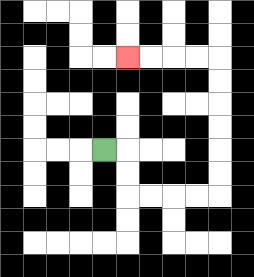{'start': '[4, 6]', 'end': '[5, 2]', 'path_directions': 'R,D,D,R,R,R,R,U,U,U,U,U,U,L,L,L,L', 'path_coordinates': '[[4, 6], [5, 6], [5, 7], [5, 8], [6, 8], [7, 8], [8, 8], [9, 8], [9, 7], [9, 6], [9, 5], [9, 4], [9, 3], [9, 2], [8, 2], [7, 2], [6, 2], [5, 2]]'}